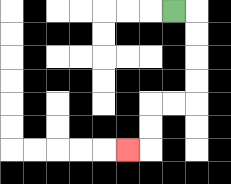{'start': '[7, 0]', 'end': '[5, 6]', 'path_directions': 'R,D,D,D,D,L,L,D,D,L', 'path_coordinates': '[[7, 0], [8, 0], [8, 1], [8, 2], [8, 3], [8, 4], [7, 4], [6, 4], [6, 5], [6, 6], [5, 6]]'}